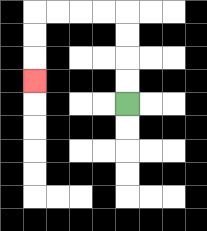{'start': '[5, 4]', 'end': '[1, 3]', 'path_directions': 'U,U,U,U,L,L,L,L,D,D,D', 'path_coordinates': '[[5, 4], [5, 3], [5, 2], [5, 1], [5, 0], [4, 0], [3, 0], [2, 0], [1, 0], [1, 1], [1, 2], [1, 3]]'}